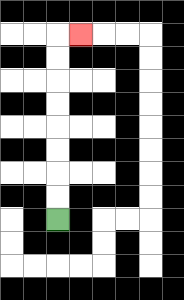{'start': '[2, 9]', 'end': '[3, 1]', 'path_directions': 'U,U,U,U,U,U,U,U,R', 'path_coordinates': '[[2, 9], [2, 8], [2, 7], [2, 6], [2, 5], [2, 4], [2, 3], [2, 2], [2, 1], [3, 1]]'}